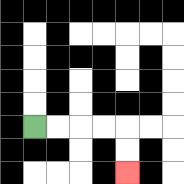{'start': '[1, 5]', 'end': '[5, 7]', 'path_directions': 'R,R,R,R,D,D', 'path_coordinates': '[[1, 5], [2, 5], [3, 5], [4, 5], [5, 5], [5, 6], [5, 7]]'}